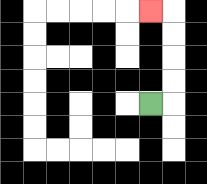{'start': '[6, 4]', 'end': '[6, 0]', 'path_directions': 'R,U,U,U,U,L', 'path_coordinates': '[[6, 4], [7, 4], [7, 3], [7, 2], [7, 1], [7, 0], [6, 0]]'}